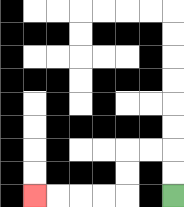{'start': '[7, 8]', 'end': '[1, 8]', 'path_directions': 'U,U,L,L,D,D,L,L,L,L', 'path_coordinates': '[[7, 8], [7, 7], [7, 6], [6, 6], [5, 6], [5, 7], [5, 8], [4, 8], [3, 8], [2, 8], [1, 8]]'}